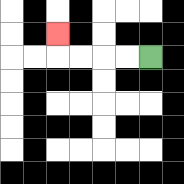{'start': '[6, 2]', 'end': '[2, 1]', 'path_directions': 'L,L,L,L,U', 'path_coordinates': '[[6, 2], [5, 2], [4, 2], [3, 2], [2, 2], [2, 1]]'}